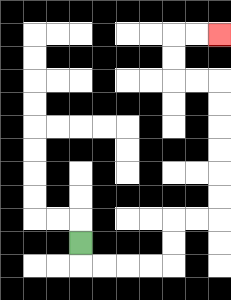{'start': '[3, 10]', 'end': '[9, 1]', 'path_directions': 'D,R,R,R,R,U,U,R,R,U,U,U,U,U,U,L,L,U,U,R,R', 'path_coordinates': '[[3, 10], [3, 11], [4, 11], [5, 11], [6, 11], [7, 11], [7, 10], [7, 9], [8, 9], [9, 9], [9, 8], [9, 7], [9, 6], [9, 5], [9, 4], [9, 3], [8, 3], [7, 3], [7, 2], [7, 1], [8, 1], [9, 1]]'}